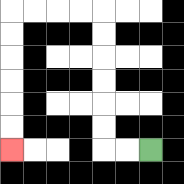{'start': '[6, 6]', 'end': '[0, 6]', 'path_directions': 'L,L,U,U,U,U,U,U,L,L,L,L,D,D,D,D,D,D', 'path_coordinates': '[[6, 6], [5, 6], [4, 6], [4, 5], [4, 4], [4, 3], [4, 2], [4, 1], [4, 0], [3, 0], [2, 0], [1, 0], [0, 0], [0, 1], [0, 2], [0, 3], [0, 4], [0, 5], [0, 6]]'}